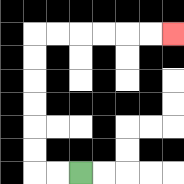{'start': '[3, 7]', 'end': '[7, 1]', 'path_directions': 'L,L,U,U,U,U,U,U,R,R,R,R,R,R', 'path_coordinates': '[[3, 7], [2, 7], [1, 7], [1, 6], [1, 5], [1, 4], [1, 3], [1, 2], [1, 1], [2, 1], [3, 1], [4, 1], [5, 1], [6, 1], [7, 1]]'}